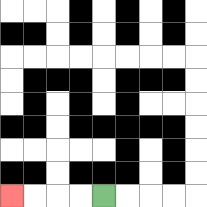{'start': '[4, 8]', 'end': '[0, 8]', 'path_directions': 'L,L,L,L', 'path_coordinates': '[[4, 8], [3, 8], [2, 8], [1, 8], [0, 8]]'}